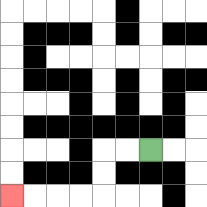{'start': '[6, 6]', 'end': '[0, 8]', 'path_directions': 'L,L,D,D,L,L,L,L', 'path_coordinates': '[[6, 6], [5, 6], [4, 6], [4, 7], [4, 8], [3, 8], [2, 8], [1, 8], [0, 8]]'}